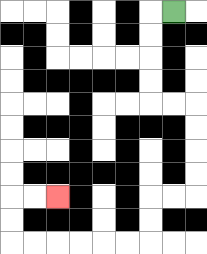{'start': '[7, 0]', 'end': '[2, 8]', 'path_directions': 'L,D,D,D,D,R,R,D,D,D,D,L,L,D,D,L,L,L,L,L,L,U,U,R,R', 'path_coordinates': '[[7, 0], [6, 0], [6, 1], [6, 2], [6, 3], [6, 4], [7, 4], [8, 4], [8, 5], [8, 6], [8, 7], [8, 8], [7, 8], [6, 8], [6, 9], [6, 10], [5, 10], [4, 10], [3, 10], [2, 10], [1, 10], [0, 10], [0, 9], [0, 8], [1, 8], [2, 8]]'}